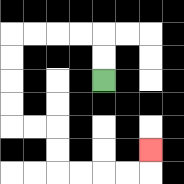{'start': '[4, 3]', 'end': '[6, 6]', 'path_directions': 'U,U,L,L,L,L,D,D,D,D,R,R,D,D,R,R,R,R,U', 'path_coordinates': '[[4, 3], [4, 2], [4, 1], [3, 1], [2, 1], [1, 1], [0, 1], [0, 2], [0, 3], [0, 4], [0, 5], [1, 5], [2, 5], [2, 6], [2, 7], [3, 7], [4, 7], [5, 7], [6, 7], [6, 6]]'}